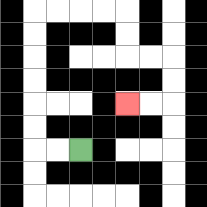{'start': '[3, 6]', 'end': '[5, 4]', 'path_directions': 'L,L,U,U,U,U,U,U,R,R,R,R,D,D,R,R,D,D,L,L', 'path_coordinates': '[[3, 6], [2, 6], [1, 6], [1, 5], [1, 4], [1, 3], [1, 2], [1, 1], [1, 0], [2, 0], [3, 0], [4, 0], [5, 0], [5, 1], [5, 2], [6, 2], [7, 2], [7, 3], [7, 4], [6, 4], [5, 4]]'}